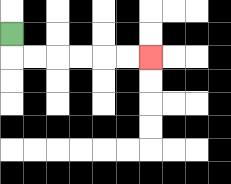{'start': '[0, 1]', 'end': '[6, 2]', 'path_directions': 'D,R,R,R,R,R,R', 'path_coordinates': '[[0, 1], [0, 2], [1, 2], [2, 2], [3, 2], [4, 2], [5, 2], [6, 2]]'}